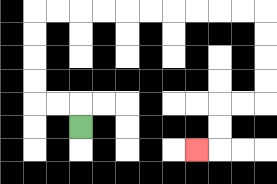{'start': '[3, 5]', 'end': '[8, 6]', 'path_directions': 'U,L,L,U,U,U,U,R,R,R,R,R,R,R,R,R,R,D,D,D,D,L,L,D,D,L', 'path_coordinates': '[[3, 5], [3, 4], [2, 4], [1, 4], [1, 3], [1, 2], [1, 1], [1, 0], [2, 0], [3, 0], [4, 0], [5, 0], [6, 0], [7, 0], [8, 0], [9, 0], [10, 0], [11, 0], [11, 1], [11, 2], [11, 3], [11, 4], [10, 4], [9, 4], [9, 5], [9, 6], [8, 6]]'}